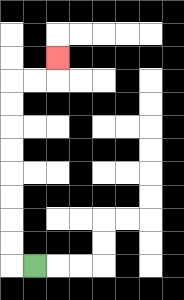{'start': '[1, 11]', 'end': '[2, 2]', 'path_directions': 'L,U,U,U,U,U,U,U,U,R,R,U', 'path_coordinates': '[[1, 11], [0, 11], [0, 10], [0, 9], [0, 8], [0, 7], [0, 6], [0, 5], [0, 4], [0, 3], [1, 3], [2, 3], [2, 2]]'}